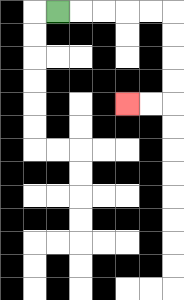{'start': '[2, 0]', 'end': '[5, 4]', 'path_directions': 'R,R,R,R,R,D,D,D,D,L,L', 'path_coordinates': '[[2, 0], [3, 0], [4, 0], [5, 0], [6, 0], [7, 0], [7, 1], [7, 2], [7, 3], [7, 4], [6, 4], [5, 4]]'}